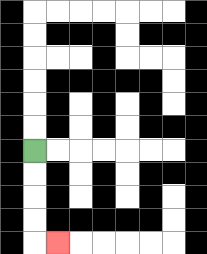{'start': '[1, 6]', 'end': '[2, 10]', 'path_directions': 'D,D,D,D,R', 'path_coordinates': '[[1, 6], [1, 7], [1, 8], [1, 9], [1, 10], [2, 10]]'}